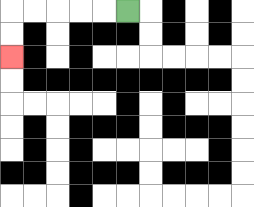{'start': '[5, 0]', 'end': '[0, 2]', 'path_directions': 'L,L,L,L,L,D,D', 'path_coordinates': '[[5, 0], [4, 0], [3, 0], [2, 0], [1, 0], [0, 0], [0, 1], [0, 2]]'}